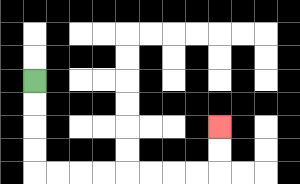{'start': '[1, 3]', 'end': '[9, 5]', 'path_directions': 'D,D,D,D,R,R,R,R,R,R,R,R,U,U', 'path_coordinates': '[[1, 3], [1, 4], [1, 5], [1, 6], [1, 7], [2, 7], [3, 7], [4, 7], [5, 7], [6, 7], [7, 7], [8, 7], [9, 7], [9, 6], [9, 5]]'}